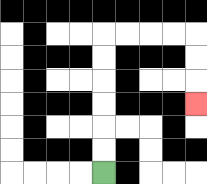{'start': '[4, 7]', 'end': '[8, 4]', 'path_directions': 'U,U,U,U,U,U,R,R,R,R,D,D,D', 'path_coordinates': '[[4, 7], [4, 6], [4, 5], [4, 4], [4, 3], [4, 2], [4, 1], [5, 1], [6, 1], [7, 1], [8, 1], [8, 2], [8, 3], [8, 4]]'}